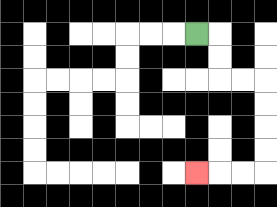{'start': '[8, 1]', 'end': '[8, 7]', 'path_directions': 'R,D,D,R,R,D,D,D,D,L,L,L', 'path_coordinates': '[[8, 1], [9, 1], [9, 2], [9, 3], [10, 3], [11, 3], [11, 4], [11, 5], [11, 6], [11, 7], [10, 7], [9, 7], [8, 7]]'}